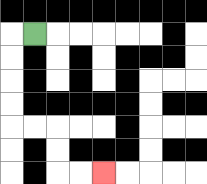{'start': '[1, 1]', 'end': '[4, 7]', 'path_directions': 'L,D,D,D,D,R,R,D,D,R,R', 'path_coordinates': '[[1, 1], [0, 1], [0, 2], [0, 3], [0, 4], [0, 5], [1, 5], [2, 5], [2, 6], [2, 7], [3, 7], [4, 7]]'}